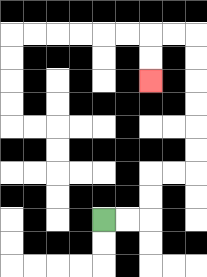{'start': '[4, 9]', 'end': '[6, 3]', 'path_directions': 'R,R,U,U,R,R,U,U,U,U,U,U,L,L,D,D', 'path_coordinates': '[[4, 9], [5, 9], [6, 9], [6, 8], [6, 7], [7, 7], [8, 7], [8, 6], [8, 5], [8, 4], [8, 3], [8, 2], [8, 1], [7, 1], [6, 1], [6, 2], [6, 3]]'}